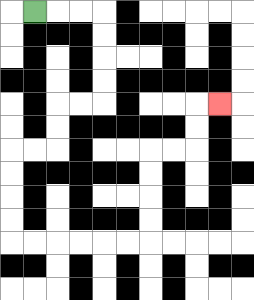{'start': '[1, 0]', 'end': '[9, 4]', 'path_directions': 'R,R,R,D,D,D,D,L,L,D,D,L,L,D,D,D,D,R,R,R,R,R,R,U,U,U,U,R,R,U,U,R', 'path_coordinates': '[[1, 0], [2, 0], [3, 0], [4, 0], [4, 1], [4, 2], [4, 3], [4, 4], [3, 4], [2, 4], [2, 5], [2, 6], [1, 6], [0, 6], [0, 7], [0, 8], [0, 9], [0, 10], [1, 10], [2, 10], [3, 10], [4, 10], [5, 10], [6, 10], [6, 9], [6, 8], [6, 7], [6, 6], [7, 6], [8, 6], [8, 5], [8, 4], [9, 4]]'}